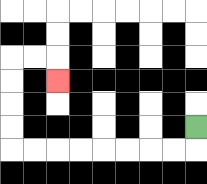{'start': '[8, 5]', 'end': '[2, 3]', 'path_directions': 'D,L,L,L,L,L,L,L,L,U,U,U,U,R,R,D', 'path_coordinates': '[[8, 5], [8, 6], [7, 6], [6, 6], [5, 6], [4, 6], [3, 6], [2, 6], [1, 6], [0, 6], [0, 5], [0, 4], [0, 3], [0, 2], [1, 2], [2, 2], [2, 3]]'}